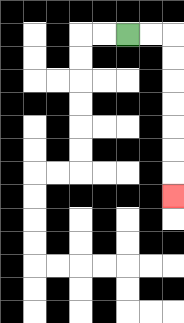{'start': '[5, 1]', 'end': '[7, 8]', 'path_directions': 'R,R,D,D,D,D,D,D,D', 'path_coordinates': '[[5, 1], [6, 1], [7, 1], [7, 2], [7, 3], [7, 4], [7, 5], [7, 6], [7, 7], [7, 8]]'}